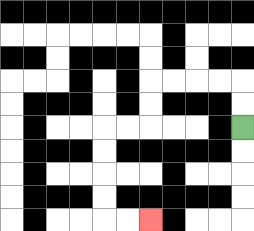{'start': '[10, 5]', 'end': '[6, 9]', 'path_directions': 'U,U,L,L,L,L,D,D,L,L,D,D,D,D,R,R', 'path_coordinates': '[[10, 5], [10, 4], [10, 3], [9, 3], [8, 3], [7, 3], [6, 3], [6, 4], [6, 5], [5, 5], [4, 5], [4, 6], [4, 7], [4, 8], [4, 9], [5, 9], [6, 9]]'}